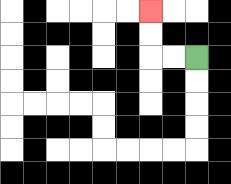{'start': '[8, 2]', 'end': '[6, 0]', 'path_directions': 'L,L,U,U', 'path_coordinates': '[[8, 2], [7, 2], [6, 2], [6, 1], [6, 0]]'}